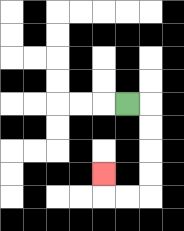{'start': '[5, 4]', 'end': '[4, 7]', 'path_directions': 'R,D,D,D,D,L,L,U', 'path_coordinates': '[[5, 4], [6, 4], [6, 5], [6, 6], [6, 7], [6, 8], [5, 8], [4, 8], [4, 7]]'}